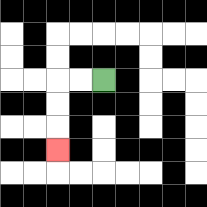{'start': '[4, 3]', 'end': '[2, 6]', 'path_directions': 'L,L,D,D,D', 'path_coordinates': '[[4, 3], [3, 3], [2, 3], [2, 4], [2, 5], [2, 6]]'}